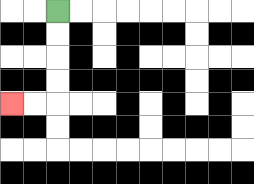{'start': '[2, 0]', 'end': '[0, 4]', 'path_directions': 'D,D,D,D,L,L', 'path_coordinates': '[[2, 0], [2, 1], [2, 2], [2, 3], [2, 4], [1, 4], [0, 4]]'}